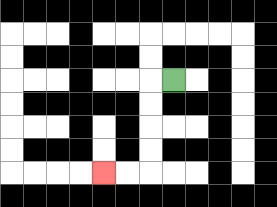{'start': '[7, 3]', 'end': '[4, 7]', 'path_directions': 'L,D,D,D,D,L,L', 'path_coordinates': '[[7, 3], [6, 3], [6, 4], [6, 5], [6, 6], [6, 7], [5, 7], [4, 7]]'}